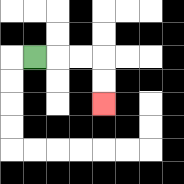{'start': '[1, 2]', 'end': '[4, 4]', 'path_directions': 'R,R,R,D,D', 'path_coordinates': '[[1, 2], [2, 2], [3, 2], [4, 2], [4, 3], [4, 4]]'}